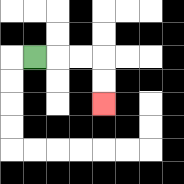{'start': '[1, 2]', 'end': '[4, 4]', 'path_directions': 'R,R,R,D,D', 'path_coordinates': '[[1, 2], [2, 2], [3, 2], [4, 2], [4, 3], [4, 4]]'}